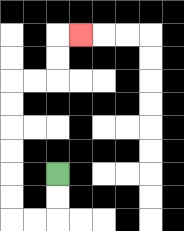{'start': '[2, 7]', 'end': '[3, 1]', 'path_directions': 'D,D,L,L,U,U,U,U,U,U,R,R,U,U,R', 'path_coordinates': '[[2, 7], [2, 8], [2, 9], [1, 9], [0, 9], [0, 8], [0, 7], [0, 6], [0, 5], [0, 4], [0, 3], [1, 3], [2, 3], [2, 2], [2, 1], [3, 1]]'}